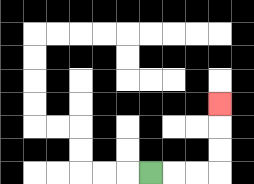{'start': '[6, 7]', 'end': '[9, 4]', 'path_directions': 'R,R,R,U,U,U', 'path_coordinates': '[[6, 7], [7, 7], [8, 7], [9, 7], [9, 6], [9, 5], [9, 4]]'}